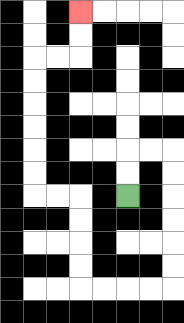{'start': '[5, 8]', 'end': '[3, 0]', 'path_directions': 'U,U,R,R,D,D,D,D,D,D,L,L,L,L,U,U,U,U,L,L,U,U,U,U,U,U,R,R,U,U', 'path_coordinates': '[[5, 8], [5, 7], [5, 6], [6, 6], [7, 6], [7, 7], [7, 8], [7, 9], [7, 10], [7, 11], [7, 12], [6, 12], [5, 12], [4, 12], [3, 12], [3, 11], [3, 10], [3, 9], [3, 8], [2, 8], [1, 8], [1, 7], [1, 6], [1, 5], [1, 4], [1, 3], [1, 2], [2, 2], [3, 2], [3, 1], [3, 0]]'}